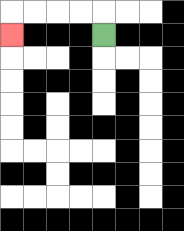{'start': '[4, 1]', 'end': '[0, 1]', 'path_directions': 'U,L,L,L,L,D', 'path_coordinates': '[[4, 1], [4, 0], [3, 0], [2, 0], [1, 0], [0, 0], [0, 1]]'}